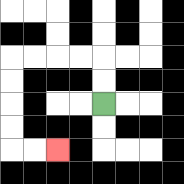{'start': '[4, 4]', 'end': '[2, 6]', 'path_directions': 'U,U,L,L,L,L,D,D,D,D,R,R', 'path_coordinates': '[[4, 4], [4, 3], [4, 2], [3, 2], [2, 2], [1, 2], [0, 2], [0, 3], [0, 4], [0, 5], [0, 6], [1, 6], [2, 6]]'}